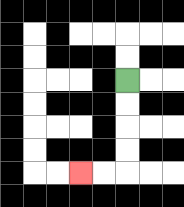{'start': '[5, 3]', 'end': '[3, 7]', 'path_directions': 'D,D,D,D,L,L', 'path_coordinates': '[[5, 3], [5, 4], [5, 5], [5, 6], [5, 7], [4, 7], [3, 7]]'}